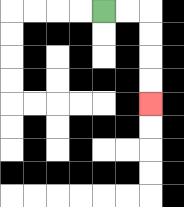{'start': '[4, 0]', 'end': '[6, 4]', 'path_directions': 'R,R,D,D,D,D', 'path_coordinates': '[[4, 0], [5, 0], [6, 0], [6, 1], [6, 2], [6, 3], [6, 4]]'}